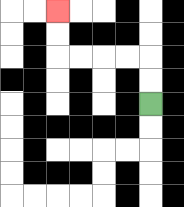{'start': '[6, 4]', 'end': '[2, 0]', 'path_directions': 'U,U,L,L,L,L,U,U', 'path_coordinates': '[[6, 4], [6, 3], [6, 2], [5, 2], [4, 2], [3, 2], [2, 2], [2, 1], [2, 0]]'}